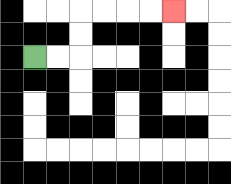{'start': '[1, 2]', 'end': '[7, 0]', 'path_directions': 'R,R,U,U,R,R,R,R', 'path_coordinates': '[[1, 2], [2, 2], [3, 2], [3, 1], [3, 0], [4, 0], [5, 0], [6, 0], [7, 0]]'}